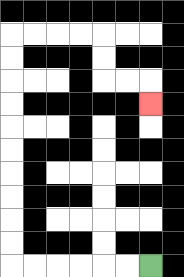{'start': '[6, 11]', 'end': '[6, 4]', 'path_directions': 'L,L,L,L,L,L,U,U,U,U,U,U,U,U,U,U,R,R,R,R,D,D,R,R,D', 'path_coordinates': '[[6, 11], [5, 11], [4, 11], [3, 11], [2, 11], [1, 11], [0, 11], [0, 10], [0, 9], [0, 8], [0, 7], [0, 6], [0, 5], [0, 4], [0, 3], [0, 2], [0, 1], [1, 1], [2, 1], [3, 1], [4, 1], [4, 2], [4, 3], [5, 3], [6, 3], [6, 4]]'}